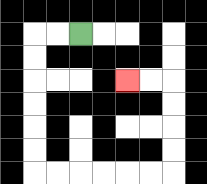{'start': '[3, 1]', 'end': '[5, 3]', 'path_directions': 'L,L,D,D,D,D,D,D,R,R,R,R,R,R,U,U,U,U,L,L', 'path_coordinates': '[[3, 1], [2, 1], [1, 1], [1, 2], [1, 3], [1, 4], [1, 5], [1, 6], [1, 7], [2, 7], [3, 7], [4, 7], [5, 7], [6, 7], [7, 7], [7, 6], [7, 5], [7, 4], [7, 3], [6, 3], [5, 3]]'}